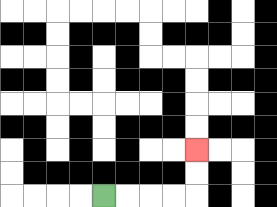{'start': '[4, 8]', 'end': '[8, 6]', 'path_directions': 'R,R,R,R,U,U', 'path_coordinates': '[[4, 8], [5, 8], [6, 8], [7, 8], [8, 8], [8, 7], [8, 6]]'}